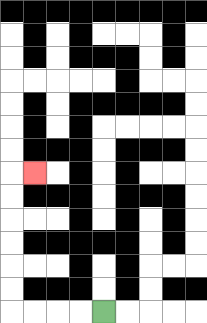{'start': '[4, 13]', 'end': '[1, 7]', 'path_directions': 'L,L,L,L,U,U,U,U,U,U,R', 'path_coordinates': '[[4, 13], [3, 13], [2, 13], [1, 13], [0, 13], [0, 12], [0, 11], [0, 10], [0, 9], [0, 8], [0, 7], [1, 7]]'}